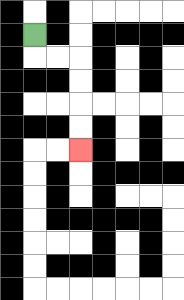{'start': '[1, 1]', 'end': '[3, 6]', 'path_directions': 'D,R,R,D,D,D,D', 'path_coordinates': '[[1, 1], [1, 2], [2, 2], [3, 2], [3, 3], [3, 4], [3, 5], [3, 6]]'}